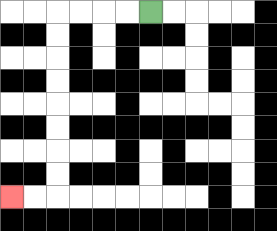{'start': '[6, 0]', 'end': '[0, 8]', 'path_directions': 'L,L,L,L,D,D,D,D,D,D,D,D,L,L', 'path_coordinates': '[[6, 0], [5, 0], [4, 0], [3, 0], [2, 0], [2, 1], [2, 2], [2, 3], [2, 4], [2, 5], [2, 6], [2, 7], [2, 8], [1, 8], [0, 8]]'}